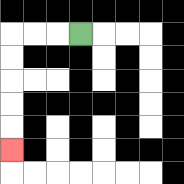{'start': '[3, 1]', 'end': '[0, 6]', 'path_directions': 'L,L,L,D,D,D,D,D', 'path_coordinates': '[[3, 1], [2, 1], [1, 1], [0, 1], [0, 2], [0, 3], [0, 4], [0, 5], [0, 6]]'}